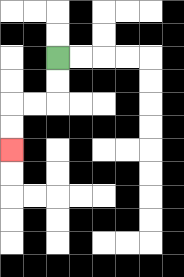{'start': '[2, 2]', 'end': '[0, 6]', 'path_directions': 'D,D,L,L,D,D', 'path_coordinates': '[[2, 2], [2, 3], [2, 4], [1, 4], [0, 4], [0, 5], [0, 6]]'}